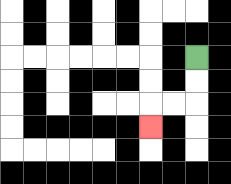{'start': '[8, 2]', 'end': '[6, 5]', 'path_directions': 'D,D,L,L,D', 'path_coordinates': '[[8, 2], [8, 3], [8, 4], [7, 4], [6, 4], [6, 5]]'}